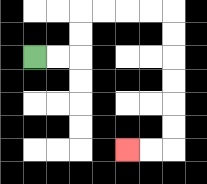{'start': '[1, 2]', 'end': '[5, 6]', 'path_directions': 'R,R,U,U,R,R,R,R,D,D,D,D,D,D,L,L', 'path_coordinates': '[[1, 2], [2, 2], [3, 2], [3, 1], [3, 0], [4, 0], [5, 0], [6, 0], [7, 0], [7, 1], [7, 2], [7, 3], [7, 4], [7, 5], [7, 6], [6, 6], [5, 6]]'}